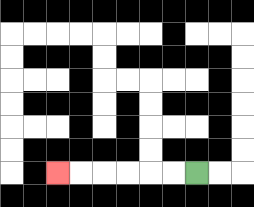{'start': '[8, 7]', 'end': '[2, 7]', 'path_directions': 'L,L,L,L,L,L', 'path_coordinates': '[[8, 7], [7, 7], [6, 7], [5, 7], [4, 7], [3, 7], [2, 7]]'}